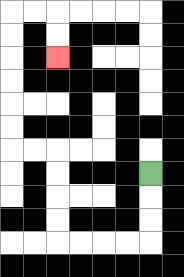{'start': '[6, 7]', 'end': '[2, 2]', 'path_directions': 'D,D,D,L,L,L,L,U,U,U,U,L,L,U,U,U,U,U,U,R,R,D,D', 'path_coordinates': '[[6, 7], [6, 8], [6, 9], [6, 10], [5, 10], [4, 10], [3, 10], [2, 10], [2, 9], [2, 8], [2, 7], [2, 6], [1, 6], [0, 6], [0, 5], [0, 4], [0, 3], [0, 2], [0, 1], [0, 0], [1, 0], [2, 0], [2, 1], [2, 2]]'}